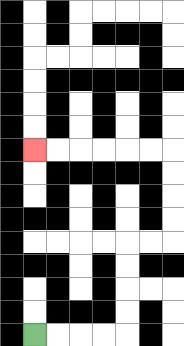{'start': '[1, 14]', 'end': '[1, 6]', 'path_directions': 'R,R,R,R,U,U,U,U,R,R,U,U,U,U,L,L,L,L,L,L', 'path_coordinates': '[[1, 14], [2, 14], [3, 14], [4, 14], [5, 14], [5, 13], [5, 12], [5, 11], [5, 10], [6, 10], [7, 10], [7, 9], [7, 8], [7, 7], [7, 6], [6, 6], [5, 6], [4, 6], [3, 6], [2, 6], [1, 6]]'}